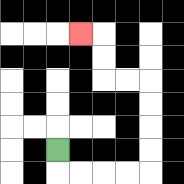{'start': '[2, 6]', 'end': '[3, 1]', 'path_directions': 'D,R,R,R,R,U,U,U,U,L,L,U,U,L', 'path_coordinates': '[[2, 6], [2, 7], [3, 7], [4, 7], [5, 7], [6, 7], [6, 6], [6, 5], [6, 4], [6, 3], [5, 3], [4, 3], [4, 2], [4, 1], [3, 1]]'}